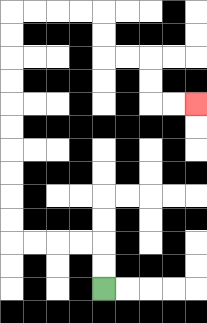{'start': '[4, 12]', 'end': '[8, 4]', 'path_directions': 'U,U,L,L,L,L,U,U,U,U,U,U,U,U,U,U,R,R,R,R,D,D,R,R,D,D,R,R', 'path_coordinates': '[[4, 12], [4, 11], [4, 10], [3, 10], [2, 10], [1, 10], [0, 10], [0, 9], [0, 8], [0, 7], [0, 6], [0, 5], [0, 4], [0, 3], [0, 2], [0, 1], [0, 0], [1, 0], [2, 0], [3, 0], [4, 0], [4, 1], [4, 2], [5, 2], [6, 2], [6, 3], [6, 4], [7, 4], [8, 4]]'}